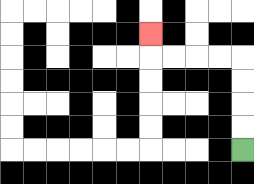{'start': '[10, 6]', 'end': '[6, 1]', 'path_directions': 'U,U,U,U,L,L,L,L,U', 'path_coordinates': '[[10, 6], [10, 5], [10, 4], [10, 3], [10, 2], [9, 2], [8, 2], [7, 2], [6, 2], [6, 1]]'}